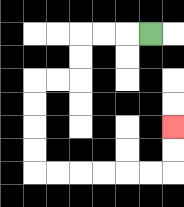{'start': '[6, 1]', 'end': '[7, 5]', 'path_directions': 'L,L,L,D,D,L,L,D,D,D,D,R,R,R,R,R,R,U,U', 'path_coordinates': '[[6, 1], [5, 1], [4, 1], [3, 1], [3, 2], [3, 3], [2, 3], [1, 3], [1, 4], [1, 5], [1, 6], [1, 7], [2, 7], [3, 7], [4, 7], [5, 7], [6, 7], [7, 7], [7, 6], [7, 5]]'}